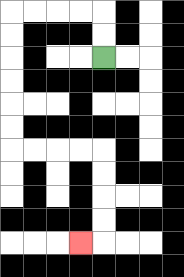{'start': '[4, 2]', 'end': '[3, 10]', 'path_directions': 'U,U,L,L,L,L,D,D,D,D,D,D,R,R,R,R,D,D,D,D,L', 'path_coordinates': '[[4, 2], [4, 1], [4, 0], [3, 0], [2, 0], [1, 0], [0, 0], [0, 1], [0, 2], [0, 3], [0, 4], [0, 5], [0, 6], [1, 6], [2, 6], [3, 6], [4, 6], [4, 7], [4, 8], [4, 9], [4, 10], [3, 10]]'}